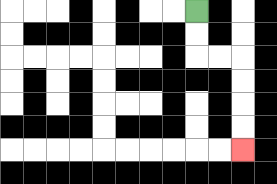{'start': '[8, 0]', 'end': '[10, 6]', 'path_directions': 'D,D,R,R,D,D,D,D', 'path_coordinates': '[[8, 0], [8, 1], [8, 2], [9, 2], [10, 2], [10, 3], [10, 4], [10, 5], [10, 6]]'}